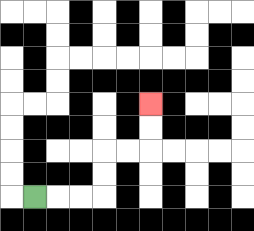{'start': '[1, 8]', 'end': '[6, 4]', 'path_directions': 'R,R,R,U,U,R,R,U,U', 'path_coordinates': '[[1, 8], [2, 8], [3, 8], [4, 8], [4, 7], [4, 6], [5, 6], [6, 6], [6, 5], [6, 4]]'}